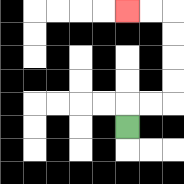{'start': '[5, 5]', 'end': '[5, 0]', 'path_directions': 'U,R,R,U,U,U,U,L,L', 'path_coordinates': '[[5, 5], [5, 4], [6, 4], [7, 4], [7, 3], [7, 2], [7, 1], [7, 0], [6, 0], [5, 0]]'}